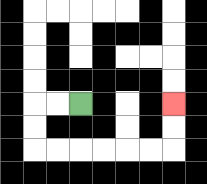{'start': '[3, 4]', 'end': '[7, 4]', 'path_directions': 'L,L,D,D,R,R,R,R,R,R,U,U', 'path_coordinates': '[[3, 4], [2, 4], [1, 4], [1, 5], [1, 6], [2, 6], [3, 6], [4, 6], [5, 6], [6, 6], [7, 6], [7, 5], [7, 4]]'}